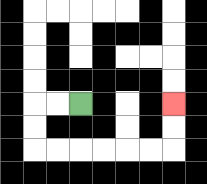{'start': '[3, 4]', 'end': '[7, 4]', 'path_directions': 'L,L,D,D,R,R,R,R,R,R,U,U', 'path_coordinates': '[[3, 4], [2, 4], [1, 4], [1, 5], [1, 6], [2, 6], [3, 6], [4, 6], [5, 6], [6, 6], [7, 6], [7, 5], [7, 4]]'}